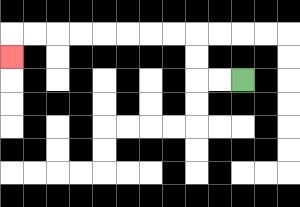{'start': '[10, 3]', 'end': '[0, 2]', 'path_directions': 'L,L,U,U,L,L,L,L,L,L,L,L,D', 'path_coordinates': '[[10, 3], [9, 3], [8, 3], [8, 2], [8, 1], [7, 1], [6, 1], [5, 1], [4, 1], [3, 1], [2, 1], [1, 1], [0, 1], [0, 2]]'}